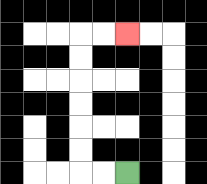{'start': '[5, 7]', 'end': '[5, 1]', 'path_directions': 'L,L,U,U,U,U,U,U,R,R', 'path_coordinates': '[[5, 7], [4, 7], [3, 7], [3, 6], [3, 5], [3, 4], [3, 3], [3, 2], [3, 1], [4, 1], [5, 1]]'}